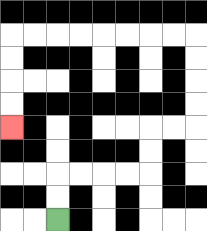{'start': '[2, 9]', 'end': '[0, 5]', 'path_directions': 'U,U,R,R,R,R,U,U,R,R,U,U,U,U,L,L,L,L,L,L,L,L,D,D,D,D', 'path_coordinates': '[[2, 9], [2, 8], [2, 7], [3, 7], [4, 7], [5, 7], [6, 7], [6, 6], [6, 5], [7, 5], [8, 5], [8, 4], [8, 3], [8, 2], [8, 1], [7, 1], [6, 1], [5, 1], [4, 1], [3, 1], [2, 1], [1, 1], [0, 1], [0, 2], [0, 3], [0, 4], [0, 5]]'}